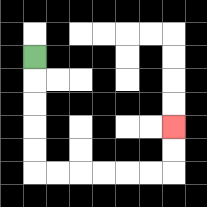{'start': '[1, 2]', 'end': '[7, 5]', 'path_directions': 'D,D,D,D,D,R,R,R,R,R,R,U,U', 'path_coordinates': '[[1, 2], [1, 3], [1, 4], [1, 5], [1, 6], [1, 7], [2, 7], [3, 7], [4, 7], [5, 7], [6, 7], [7, 7], [7, 6], [7, 5]]'}